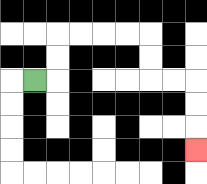{'start': '[1, 3]', 'end': '[8, 6]', 'path_directions': 'R,U,U,R,R,R,R,D,D,R,R,D,D,D', 'path_coordinates': '[[1, 3], [2, 3], [2, 2], [2, 1], [3, 1], [4, 1], [5, 1], [6, 1], [6, 2], [6, 3], [7, 3], [8, 3], [8, 4], [8, 5], [8, 6]]'}